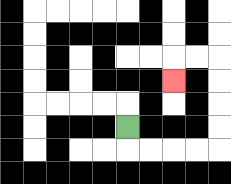{'start': '[5, 5]', 'end': '[7, 3]', 'path_directions': 'D,R,R,R,R,U,U,U,U,L,L,D', 'path_coordinates': '[[5, 5], [5, 6], [6, 6], [7, 6], [8, 6], [9, 6], [9, 5], [9, 4], [9, 3], [9, 2], [8, 2], [7, 2], [7, 3]]'}